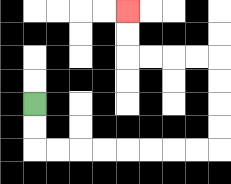{'start': '[1, 4]', 'end': '[5, 0]', 'path_directions': 'D,D,R,R,R,R,R,R,R,R,U,U,U,U,L,L,L,L,U,U', 'path_coordinates': '[[1, 4], [1, 5], [1, 6], [2, 6], [3, 6], [4, 6], [5, 6], [6, 6], [7, 6], [8, 6], [9, 6], [9, 5], [9, 4], [9, 3], [9, 2], [8, 2], [7, 2], [6, 2], [5, 2], [5, 1], [5, 0]]'}